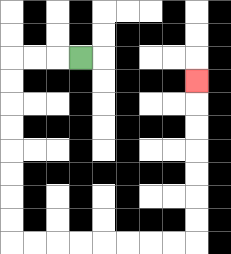{'start': '[3, 2]', 'end': '[8, 3]', 'path_directions': 'L,L,L,D,D,D,D,D,D,D,D,R,R,R,R,R,R,R,R,U,U,U,U,U,U,U', 'path_coordinates': '[[3, 2], [2, 2], [1, 2], [0, 2], [0, 3], [0, 4], [0, 5], [0, 6], [0, 7], [0, 8], [0, 9], [0, 10], [1, 10], [2, 10], [3, 10], [4, 10], [5, 10], [6, 10], [7, 10], [8, 10], [8, 9], [8, 8], [8, 7], [8, 6], [8, 5], [8, 4], [8, 3]]'}